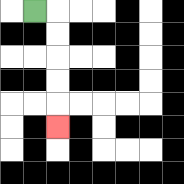{'start': '[1, 0]', 'end': '[2, 5]', 'path_directions': 'R,D,D,D,D,D', 'path_coordinates': '[[1, 0], [2, 0], [2, 1], [2, 2], [2, 3], [2, 4], [2, 5]]'}